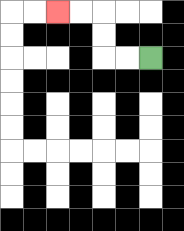{'start': '[6, 2]', 'end': '[2, 0]', 'path_directions': 'L,L,U,U,L,L', 'path_coordinates': '[[6, 2], [5, 2], [4, 2], [4, 1], [4, 0], [3, 0], [2, 0]]'}